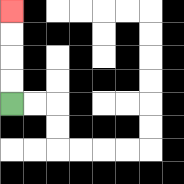{'start': '[0, 4]', 'end': '[0, 0]', 'path_directions': 'U,U,U,U', 'path_coordinates': '[[0, 4], [0, 3], [0, 2], [0, 1], [0, 0]]'}